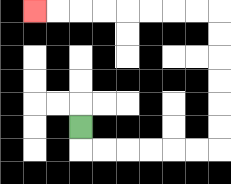{'start': '[3, 5]', 'end': '[1, 0]', 'path_directions': 'D,R,R,R,R,R,R,U,U,U,U,U,U,L,L,L,L,L,L,L,L', 'path_coordinates': '[[3, 5], [3, 6], [4, 6], [5, 6], [6, 6], [7, 6], [8, 6], [9, 6], [9, 5], [9, 4], [9, 3], [9, 2], [9, 1], [9, 0], [8, 0], [7, 0], [6, 0], [5, 0], [4, 0], [3, 0], [2, 0], [1, 0]]'}